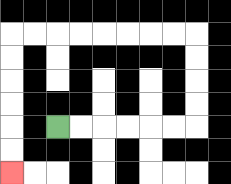{'start': '[2, 5]', 'end': '[0, 7]', 'path_directions': 'R,R,R,R,R,R,U,U,U,U,L,L,L,L,L,L,L,L,D,D,D,D,D,D', 'path_coordinates': '[[2, 5], [3, 5], [4, 5], [5, 5], [6, 5], [7, 5], [8, 5], [8, 4], [8, 3], [8, 2], [8, 1], [7, 1], [6, 1], [5, 1], [4, 1], [3, 1], [2, 1], [1, 1], [0, 1], [0, 2], [0, 3], [0, 4], [0, 5], [0, 6], [0, 7]]'}